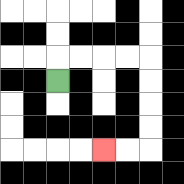{'start': '[2, 3]', 'end': '[4, 6]', 'path_directions': 'U,R,R,R,R,D,D,D,D,L,L', 'path_coordinates': '[[2, 3], [2, 2], [3, 2], [4, 2], [5, 2], [6, 2], [6, 3], [6, 4], [6, 5], [6, 6], [5, 6], [4, 6]]'}